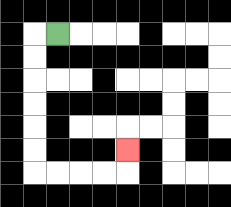{'start': '[2, 1]', 'end': '[5, 6]', 'path_directions': 'L,D,D,D,D,D,D,R,R,R,R,U', 'path_coordinates': '[[2, 1], [1, 1], [1, 2], [1, 3], [1, 4], [1, 5], [1, 6], [1, 7], [2, 7], [3, 7], [4, 7], [5, 7], [5, 6]]'}